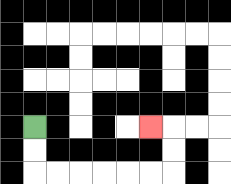{'start': '[1, 5]', 'end': '[6, 5]', 'path_directions': 'D,D,R,R,R,R,R,R,U,U,L', 'path_coordinates': '[[1, 5], [1, 6], [1, 7], [2, 7], [3, 7], [4, 7], [5, 7], [6, 7], [7, 7], [7, 6], [7, 5], [6, 5]]'}